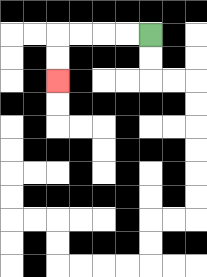{'start': '[6, 1]', 'end': '[2, 3]', 'path_directions': 'L,L,L,L,D,D', 'path_coordinates': '[[6, 1], [5, 1], [4, 1], [3, 1], [2, 1], [2, 2], [2, 3]]'}